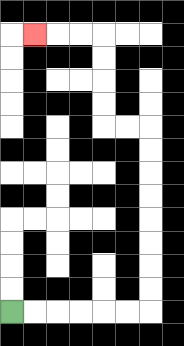{'start': '[0, 13]', 'end': '[1, 1]', 'path_directions': 'R,R,R,R,R,R,U,U,U,U,U,U,U,U,L,L,U,U,U,U,L,L,L', 'path_coordinates': '[[0, 13], [1, 13], [2, 13], [3, 13], [4, 13], [5, 13], [6, 13], [6, 12], [6, 11], [6, 10], [6, 9], [6, 8], [6, 7], [6, 6], [6, 5], [5, 5], [4, 5], [4, 4], [4, 3], [4, 2], [4, 1], [3, 1], [2, 1], [1, 1]]'}